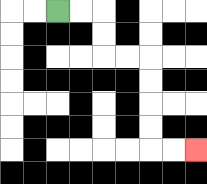{'start': '[2, 0]', 'end': '[8, 6]', 'path_directions': 'R,R,D,D,R,R,D,D,D,D,R,R', 'path_coordinates': '[[2, 0], [3, 0], [4, 0], [4, 1], [4, 2], [5, 2], [6, 2], [6, 3], [6, 4], [6, 5], [6, 6], [7, 6], [8, 6]]'}